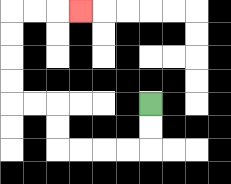{'start': '[6, 4]', 'end': '[3, 0]', 'path_directions': 'D,D,L,L,L,L,U,U,L,L,U,U,U,U,R,R,R', 'path_coordinates': '[[6, 4], [6, 5], [6, 6], [5, 6], [4, 6], [3, 6], [2, 6], [2, 5], [2, 4], [1, 4], [0, 4], [0, 3], [0, 2], [0, 1], [0, 0], [1, 0], [2, 0], [3, 0]]'}